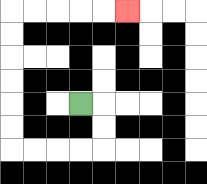{'start': '[3, 4]', 'end': '[5, 0]', 'path_directions': 'R,D,D,L,L,L,L,U,U,U,U,U,U,R,R,R,R,R', 'path_coordinates': '[[3, 4], [4, 4], [4, 5], [4, 6], [3, 6], [2, 6], [1, 6], [0, 6], [0, 5], [0, 4], [0, 3], [0, 2], [0, 1], [0, 0], [1, 0], [2, 0], [3, 0], [4, 0], [5, 0]]'}